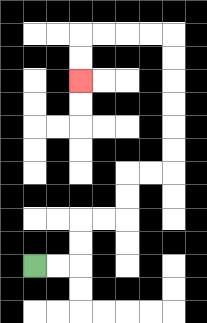{'start': '[1, 11]', 'end': '[3, 3]', 'path_directions': 'R,R,U,U,R,R,U,U,R,R,U,U,U,U,U,U,L,L,L,L,D,D', 'path_coordinates': '[[1, 11], [2, 11], [3, 11], [3, 10], [3, 9], [4, 9], [5, 9], [5, 8], [5, 7], [6, 7], [7, 7], [7, 6], [7, 5], [7, 4], [7, 3], [7, 2], [7, 1], [6, 1], [5, 1], [4, 1], [3, 1], [3, 2], [3, 3]]'}